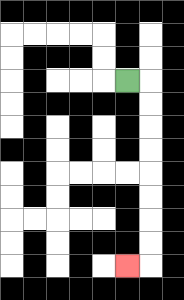{'start': '[5, 3]', 'end': '[5, 11]', 'path_directions': 'R,D,D,D,D,D,D,D,D,L', 'path_coordinates': '[[5, 3], [6, 3], [6, 4], [6, 5], [6, 6], [6, 7], [6, 8], [6, 9], [6, 10], [6, 11], [5, 11]]'}